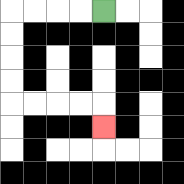{'start': '[4, 0]', 'end': '[4, 5]', 'path_directions': 'L,L,L,L,D,D,D,D,R,R,R,R,D', 'path_coordinates': '[[4, 0], [3, 0], [2, 0], [1, 0], [0, 0], [0, 1], [0, 2], [0, 3], [0, 4], [1, 4], [2, 4], [3, 4], [4, 4], [4, 5]]'}